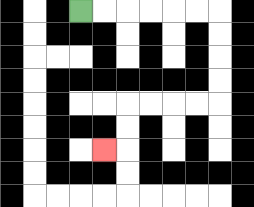{'start': '[3, 0]', 'end': '[4, 6]', 'path_directions': 'R,R,R,R,R,R,D,D,D,D,L,L,L,L,D,D,L', 'path_coordinates': '[[3, 0], [4, 0], [5, 0], [6, 0], [7, 0], [8, 0], [9, 0], [9, 1], [9, 2], [9, 3], [9, 4], [8, 4], [7, 4], [6, 4], [5, 4], [5, 5], [5, 6], [4, 6]]'}